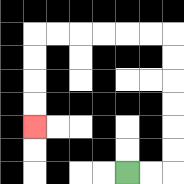{'start': '[5, 7]', 'end': '[1, 5]', 'path_directions': 'R,R,U,U,U,U,U,U,L,L,L,L,L,L,D,D,D,D', 'path_coordinates': '[[5, 7], [6, 7], [7, 7], [7, 6], [7, 5], [7, 4], [7, 3], [7, 2], [7, 1], [6, 1], [5, 1], [4, 1], [3, 1], [2, 1], [1, 1], [1, 2], [1, 3], [1, 4], [1, 5]]'}